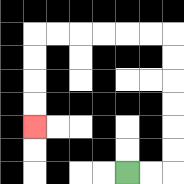{'start': '[5, 7]', 'end': '[1, 5]', 'path_directions': 'R,R,U,U,U,U,U,U,L,L,L,L,L,L,D,D,D,D', 'path_coordinates': '[[5, 7], [6, 7], [7, 7], [7, 6], [7, 5], [7, 4], [7, 3], [7, 2], [7, 1], [6, 1], [5, 1], [4, 1], [3, 1], [2, 1], [1, 1], [1, 2], [1, 3], [1, 4], [1, 5]]'}